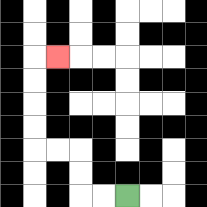{'start': '[5, 8]', 'end': '[2, 2]', 'path_directions': 'L,L,U,U,L,L,U,U,U,U,R', 'path_coordinates': '[[5, 8], [4, 8], [3, 8], [3, 7], [3, 6], [2, 6], [1, 6], [1, 5], [1, 4], [1, 3], [1, 2], [2, 2]]'}